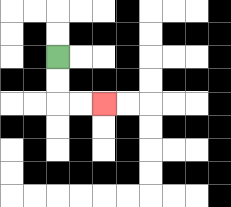{'start': '[2, 2]', 'end': '[4, 4]', 'path_directions': 'D,D,R,R', 'path_coordinates': '[[2, 2], [2, 3], [2, 4], [3, 4], [4, 4]]'}